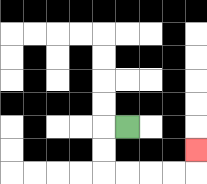{'start': '[5, 5]', 'end': '[8, 6]', 'path_directions': 'L,D,D,R,R,R,R,U', 'path_coordinates': '[[5, 5], [4, 5], [4, 6], [4, 7], [5, 7], [6, 7], [7, 7], [8, 7], [8, 6]]'}